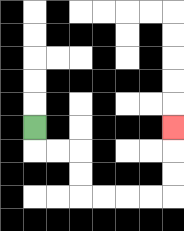{'start': '[1, 5]', 'end': '[7, 5]', 'path_directions': 'D,R,R,D,D,R,R,R,R,U,U,U', 'path_coordinates': '[[1, 5], [1, 6], [2, 6], [3, 6], [3, 7], [3, 8], [4, 8], [5, 8], [6, 8], [7, 8], [7, 7], [7, 6], [7, 5]]'}